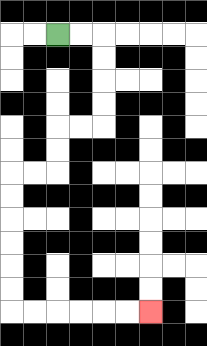{'start': '[2, 1]', 'end': '[6, 13]', 'path_directions': 'R,R,D,D,D,D,L,L,D,D,L,L,D,D,D,D,D,D,R,R,R,R,R,R', 'path_coordinates': '[[2, 1], [3, 1], [4, 1], [4, 2], [4, 3], [4, 4], [4, 5], [3, 5], [2, 5], [2, 6], [2, 7], [1, 7], [0, 7], [0, 8], [0, 9], [0, 10], [0, 11], [0, 12], [0, 13], [1, 13], [2, 13], [3, 13], [4, 13], [5, 13], [6, 13]]'}